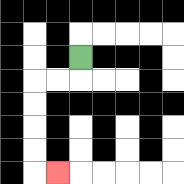{'start': '[3, 2]', 'end': '[2, 7]', 'path_directions': 'D,L,L,D,D,D,D,R', 'path_coordinates': '[[3, 2], [3, 3], [2, 3], [1, 3], [1, 4], [1, 5], [1, 6], [1, 7], [2, 7]]'}